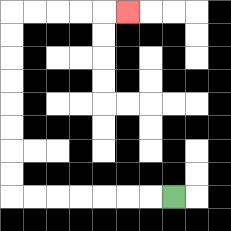{'start': '[7, 8]', 'end': '[5, 0]', 'path_directions': 'L,L,L,L,L,L,L,U,U,U,U,U,U,U,U,R,R,R,R,R', 'path_coordinates': '[[7, 8], [6, 8], [5, 8], [4, 8], [3, 8], [2, 8], [1, 8], [0, 8], [0, 7], [0, 6], [0, 5], [0, 4], [0, 3], [0, 2], [0, 1], [0, 0], [1, 0], [2, 0], [3, 0], [4, 0], [5, 0]]'}